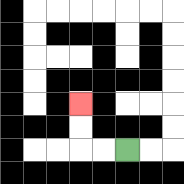{'start': '[5, 6]', 'end': '[3, 4]', 'path_directions': 'L,L,U,U', 'path_coordinates': '[[5, 6], [4, 6], [3, 6], [3, 5], [3, 4]]'}